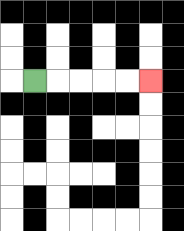{'start': '[1, 3]', 'end': '[6, 3]', 'path_directions': 'R,R,R,R,R', 'path_coordinates': '[[1, 3], [2, 3], [3, 3], [4, 3], [5, 3], [6, 3]]'}